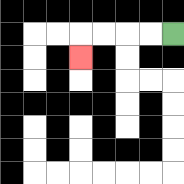{'start': '[7, 1]', 'end': '[3, 2]', 'path_directions': 'L,L,L,L,D', 'path_coordinates': '[[7, 1], [6, 1], [5, 1], [4, 1], [3, 1], [3, 2]]'}